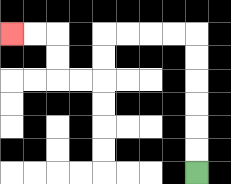{'start': '[8, 7]', 'end': '[0, 1]', 'path_directions': 'U,U,U,U,U,U,L,L,L,L,D,D,L,L,U,U,L,L', 'path_coordinates': '[[8, 7], [8, 6], [8, 5], [8, 4], [8, 3], [8, 2], [8, 1], [7, 1], [6, 1], [5, 1], [4, 1], [4, 2], [4, 3], [3, 3], [2, 3], [2, 2], [2, 1], [1, 1], [0, 1]]'}